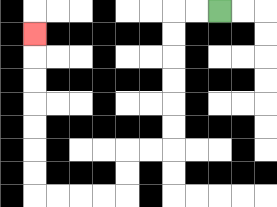{'start': '[9, 0]', 'end': '[1, 1]', 'path_directions': 'L,L,D,D,D,D,D,D,L,L,D,D,L,L,L,L,U,U,U,U,U,U,U', 'path_coordinates': '[[9, 0], [8, 0], [7, 0], [7, 1], [7, 2], [7, 3], [7, 4], [7, 5], [7, 6], [6, 6], [5, 6], [5, 7], [5, 8], [4, 8], [3, 8], [2, 8], [1, 8], [1, 7], [1, 6], [1, 5], [1, 4], [1, 3], [1, 2], [1, 1]]'}